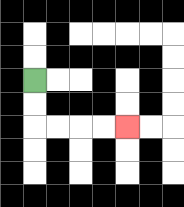{'start': '[1, 3]', 'end': '[5, 5]', 'path_directions': 'D,D,R,R,R,R', 'path_coordinates': '[[1, 3], [1, 4], [1, 5], [2, 5], [3, 5], [4, 5], [5, 5]]'}